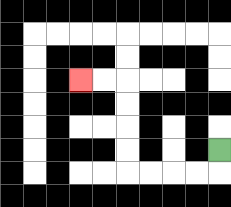{'start': '[9, 6]', 'end': '[3, 3]', 'path_directions': 'D,L,L,L,L,U,U,U,U,L,L', 'path_coordinates': '[[9, 6], [9, 7], [8, 7], [7, 7], [6, 7], [5, 7], [5, 6], [5, 5], [5, 4], [5, 3], [4, 3], [3, 3]]'}